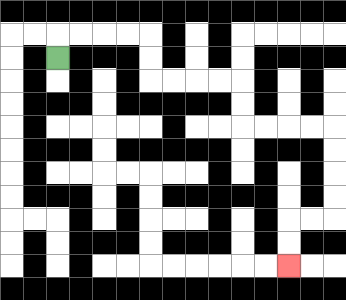{'start': '[2, 2]', 'end': '[12, 11]', 'path_directions': 'U,R,R,R,R,D,D,R,R,R,R,D,D,R,R,R,R,D,D,D,D,L,L,D,D', 'path_coordinates': '[[2, 2], [2, 1], [3, 1], [4, 1], [5, 1], [6, 1], [6, 2], [6, 3], [7, 3], [8, 3], [9, 3], [10, 3], [10, 4], [10, 5], [11, 5], [12, 5], [13, 5], [14, 5], [14, 6], [14, 7], [14, 8], [14, 9], [13, 9], [12, 9], [12, 10], [12, 11]]'}